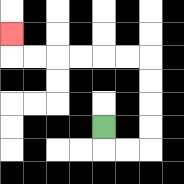{'start': '[4, 5]', 'end': '[0, 1]', 'path_directions': 'D,R,R,U,U,U,U,L,L,L,L,L,L,U', 'path_coordinates': '[[4, 5], [4, 6], [5, 6], [6, 6], [6, 5], [6, 4], [6, 3], [6, 2], [5, 2], [4, 2], [3, 2], [2, 2], [1, 2], [0, 2], [0, 1]]'}